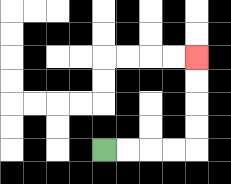{'start': '[4, 6]', 'end': '[8, 2]', 'path_directions': 'R,R,R,R,U,U,U,U', 'path_coordinates': '[[4, 6], [5, 6], [6, 6], [7, 6], [8, 6], [8, 5], [8, 4], [8, 3], [8, 2]]'}